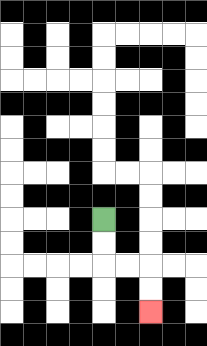{'start': '[4, 9]', 'end': '[6, 13]', 'path_directions': 'D,D,R,R,D,D', 'path_coordinates': '[[4, 9], [4, 10], [4, 11], [5, 11], [6, 11], [6, 12], [6, 13]]'}